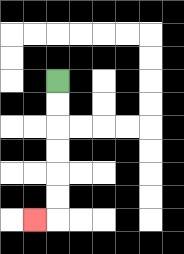{'start': '[2, 3]', 'end': '[1, 9]', 'path_directions': 'D,D,D,D,D,D,L', 'path_coordinates': '[[2, 3], [2, 4], [2, 5], [2, 6], [2, 7], [2, 8], [2, 9], [1, 9]]'}